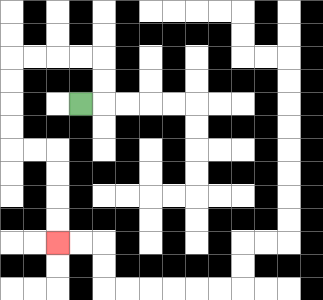{'start': '[3, 4]', 'end': '[2, 10]', 'path_directions': 'R,U,U,L,L,L,L,D,D,D,D,R,R,D,D,D,D', 'path_coordinates': '[[3, 4], [4, 4], [4, 3], [4, 2], [3, 2], [2, 2], [1, 2], [0, 2], [0, 3], [0, 4], [0, 5], [0, 6], [1, 6], [2, 6], [2, 7], [2, 8], [2, 9], [2, 10]]'}